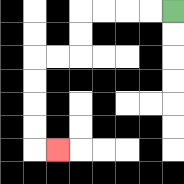{'start': '[7, 0]', 'end': '[2, 6]', 'path_directions': 'L,L,L,L,D,D,L,L,D,D,D,D,R', 'path_coordinates': '[[7, 0], [6, 0], [5, 0], [4, 0], [3, 0], [3, 1], [3, 2], [2, 2], [1, 2], [1, 3], [1, 4], [1, 5], [1, 6], [2, 6]]'}